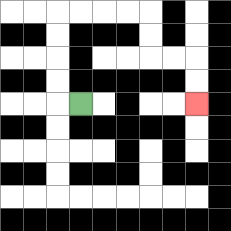{'start': '[3, 4]', 'end': '[8, 4]', 'path_directions': 'L,U,U,U,U,R,R,R,R,D,D,R,R,D,D', 'path_coordinates': '[[3, 4], [2, 4], [2, 3], [2, 2], [2, 1], [2, 0], [3, 0], [4, 0], [5, 0], [6, 0], [6, 1], [6, 2], [7, 2], [8, 2], [8, 3], [8, 4]]'}